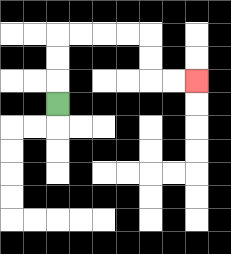{'start': '[2, 4]', 'end': '[8, 3]', 'path_directions': 'U,U,U,R,R,R,R,D,D,R,R', 'path_coordinates': '[[2, 4], [2, 3], [2, 2], [2, 1], [3, 1], [4, 1], [5, 1], [6, 1], [6, 2], [6, 3], [7, 3], [8, 3]]'}